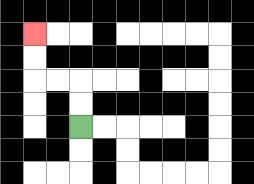{'start': '[3, 5]', 'end': '[1, 1]', 'path_directions': 'U,U,L,L,U,U', 'path_coordinates': '[[3, 5], [3, 4], [3, 3], [2, 3], [1, 3], [1, 2], [1, 1]]'}